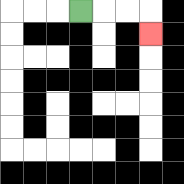{'start': '[3, 0]', 'end': '[6, 1]', 'path_directions': 'R,R,R,D', 'path_coordinates': '[[3, 0], [4, 0], [5, 0], [6, 0], [6, 1]]'}